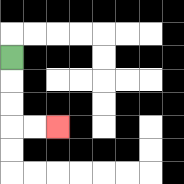{'start': '[0, 2]', 'end': '[2, 5]', 'path_directions': 'D,D,D,R,R', 'path_coordinates': '[[0, 2], [0, 3], [0, 4], [0, 5], [1, 5], [2, 5]]'}